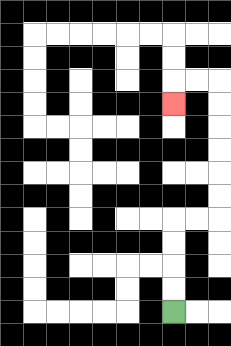{'start': '[7, 13]', 'end': '[7, 4]', 'path_directions': 'U,U,U,U,R,R,U,U,U,U,U,U,L,L,D', 'path_coordinates': '[[7, 13], [7, 12], [7, 11], [7, 10], [7, 9], [8, 9], [9, 9], [9, 8], [9, 7], [9, 6], [9, 5], [9, 4], [9, 3], [8, 3], [7, 3], [7, 4]]'}